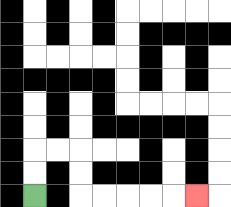{'start': '[1, 8]', 'end': '[8, 8]', 'path_directions': 'U,U,R,R,D,D,R,R,R,R,R', 'path_coordinates': '[[1, 8], [1, 7], [1, 6], [2, 6], [3, 6], [3, 7], [3, 8], [4, 8], [5, 8], [6, 8], [7, 8], [8, 8]]'}